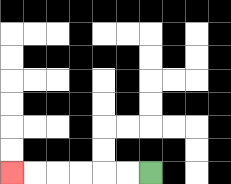{'start': '[6, 7]', 'end': '[0, 7]', 'path_directions': 'L,L,L,L,L,L', 'path_coordinates': '[[6, 7], [5, 7], [4, 7], [3, 7], [2, 7], [1, 7], [0, 7]]'}